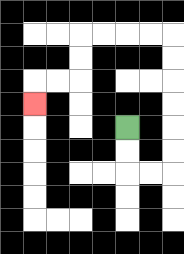{'start': '[5, 5]', 'end': '[1, 4]', 'path_directions': 'D,D,R,R,U,U,U,U,U,U,L,L,L,L,D,D,L,L,D', 'path_coordinates': '[[5, 5], [5, 6], [5, 7], [6, 7], [7, 7], [7, 6], [7, 5], [7, 4], [7, 3], [7, 2], [7, 1], [6, 1], [5, 1], [4, 1], [3, 1], [3, 2], [3, 3], [2, 3], [1, 3], [1, 4]]'}